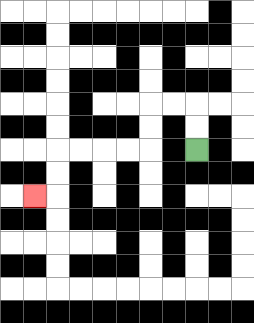{'start': '[8, 6]', 'end': '[1, 8]', 'path_directions': 'U,U,L,L,D,D,L,L,L,L,D,D,L', 'path_coordinates': '[[8, 6], [8, 5], [8, 4], [7, 4], [6, 4], [6, 5], [6, 6], [5, 6], [4, 6], [3, 6], [2, 6], [2, 7], [2, 8], [1, 8]]'}